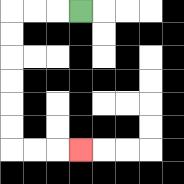{'start': '[3, 0]', 'end': '[3, 6]', 'path_directions': 'L,L,L,D,D,D,D,D,D,R,R,R', 'path_coordinates': '[[3, 0], [2, 0], [1, 0], [0, 0], [0, 1], [0, 2], [0, 3], [0, 4], [0, 5], [0, 6], [1, 6], [2, 6], [3, 6]]'}